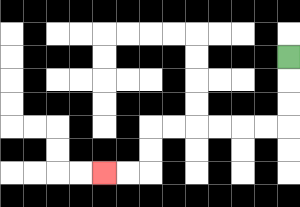{'start': '[12, 2]', 'end': '[4, 7]', 'path_directions': 'D,D,D,L,L,L,L,L,L,D,D,L,L', 'path_coordinates': '[[12, 2], [12, 3], [12, 4], [12, 5], [11, 5], [10, 5], [9, 5], [8, 5], [7, 5], [6, 5], [6, 6], [6, 7], [5, 7], [4, 7]]'}